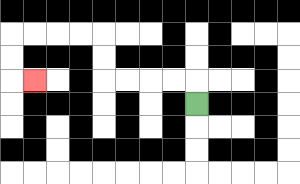{'start': '[8, 4]', 'end': '[1, 3]', 'path_directions': 'U,L,L,L,L,U,U,L,L,L,L,D,D,R', 'path_coordinates': '[[8, 4], [8, 3], [7, 3], [6, 3], [5, 3], [4, 3], [4, 2], [4, 1], [3, 1], [2, 1], [1, 1], [0, 1], [0, 2], [0, 3], [1, 3]]'}